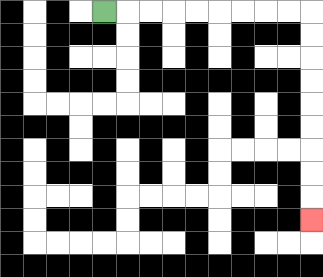{'start': '[4, 0]', 'end': '[13, 9]', 'path_directions': 'R,R,R,R,R,R,R,R,R,D,D,D,D,D,D,D,D,D', 'path_coordinates': '[[4, 0], [5, 0], [6, 0], [7, 0], [8, 0], [9, 0], [10, 0], [11, 0], [12, 0], [13, 0], [13, 1], [13, 2], [13, 3], [13, 4], [13, 5], [13, 6], [13, 7], [13, 8], [13, 9]]'}